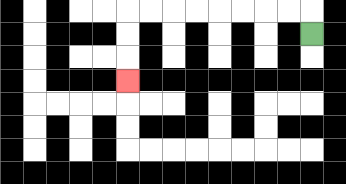{'start': '[13, 1]', 'end': '[5, 3]', 'path_directions': 'U,L,L,L,L,L,L,L,L,D,D,D', 'path_coordinates': '[[13, 1], [13, 0], [12, 0], [11, 0], [10, 0], [9, 0], [8, 0], [7, 0], [6, 0], [5, 0], [5, 1], [5, 2], [5, 3]]'}